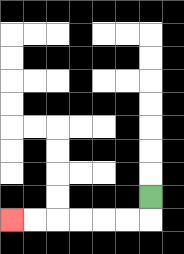{'start': '[6, 8]', 'end': '[0, 9]', 'path_directions': 'D,L,L,L,L,L,L', 'path_coordinates': '[[6, 8], [6, 9], [5, 9], [4, 9], [3, 9], [2, 9], [1, 9], [0, 9]]'}